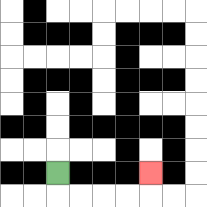{'start': '[2, 7]', 'end': '[6, 7]', 'path_directions': 'D,R,R,R,R,U', 'path_coordinates': '[[2, 7], [2, 8], [3, 8], [4, 8], [5, 8], [6, 8], [6, 7]]'}